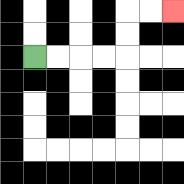{'start': '[1, 2]', 'end': '[7, 0]', 'path_directions': 'R,R,R,R,U,U,R,R', 'path_coordinates': '[[1, 2], [2, 2], [3, 2], [4, 2], [5, 2], [5, 1], [5, 0], [6, 0], [7, 0]]'}